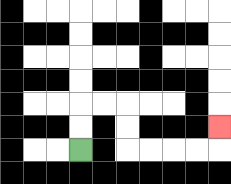{'start': '[3, 6]', 'end': '[9, 5]', 'path_directions': 'U,U,R,R,D,D,R,R,R,R,U', 'path_coordinates': '[[3, 6], [3, 5], [3, 4], [4, 4], [5, 4], [5, 5], [5, 6], [6, 6], [7, 6], [8, 6], [9, 6], [9, 5]]'}